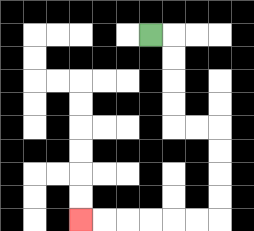{'start': '[6, 1]', 'end': '[3, 9]', 'path_directions': 'R,D,D,D,D,R,R,D,D,D,D,L,L,L,L,L,L', 'path_coordinates': '[[6, 1], [7, 1], [7, 2], [7, 3], [7, 4], [7, 5], [8, 5], [9, 5], [9, 6], [9, 7], [9, 8], [9, 9], [8, 9], [7, 9], [6, 9], [5, 9], [4, 9], [3, 9]]'}